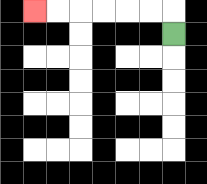{'start': '[7, 1]', 'end': '[1, 0]', 'path_directions': 'U,L,L,L,L,L,L', 'path_coordinates': '[[7, 1], [7, 0], [6, 0], [5, 0], [4, 0], [3, 0], [2, 0], [1, 0]]'}